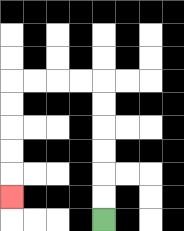{'start': '[4, 9]', 'end': '[0, 8]', 'path_directions': 'U,U,U,U,U,U,L,L,L,L,D,D,D,D,D', 'path_coordinates': '[[4, 9], [4, 8], [4, 7], [4, 6], [4, 5], [4, 4], [4, 3], [3, 3], [2, 3], [1, 3], [0, 3], [0, 4], [0, 5], [0, 6], [0, 7], [0, 8]]'}